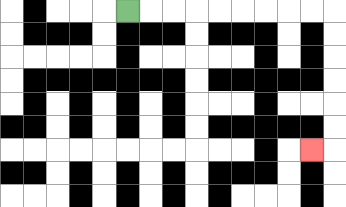{'start': '[5, 0]', 'end': '[13, 6]', 'path_directions': 'R,R,R,R,R,R,R,R,R,D,D,D,D,D,D,L', 'path_coordinates': '[[5, 0], [6, 0], [7, 0], [8, 0], [9, 0], [10, 0], [11, 0], [12, 0], [13, 0], [14, 0], [14, 1], [14, 2], [14, 3], [14, 4], [14, 5], [14, 6], [13, 6]]'}